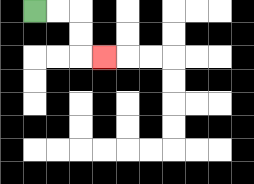{'start': '[1, 0]', 'end': '[4, 2]', 'path_directions': 'R,R,D,D,R', 'path_coordinates': '[[1, 0], [2, 0], [3, 0], [3, 1], [3, 2], [4, 2]]'}